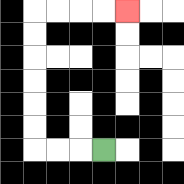{'start': '[4, 6]', 'end': '[5, 0]', 'path_directions': 'L,L,L,U,U,U,U,U,U,R,R,R,R', 'path_coordinates': '[[4, 6], [3, 6], [2, 6], [1, 6], [1, 5], [1, 4], [1, 3], [1, 2], [1, 1], [1, 0], [2, 0], [3, 0], [4, 0], [5, 0]]'}